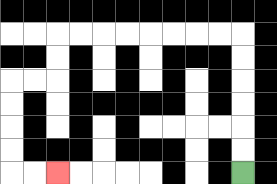{'start': '[10, 7]', 'end': '[2, 7]', 'path_directions': 'U,U,U,U,U,U,L,L,L,L,L,L,L,L,D,D,L,L,D,D,D,D,R,R', 'path_coordinates': '[[10, 7], [10, 6], [10, 5], [10, 4], [10, 3], [10, 2], [10, 1], [9, 1], [8, 1], [7, 1], [6, 1], [5, 1], [4, 1], [3, 1], [2, 1], [2, 2], [2, 3], [1, 3], [0, 3], [0, 4], [0, 5], [0, 6], [0, 7], [1, 7], [2, 7]]'}